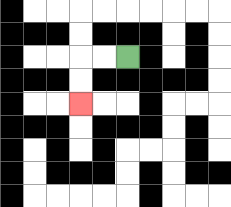{'start': '[5, 2]', 'end': '[3, 4]', 'path_directions': 'L,L,D,D', 'path_coordinates': '[[5, 2], [4, 2], [3, 2], [3, 3], [3, 4]]'}